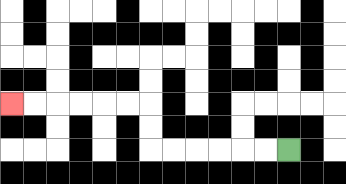{'start': '[12, 6]', 'end': '[0, 4]', 'path_directions': 'L,L,L,L,L,L,U,U,L,L,L,L,L,L', 'path_coordinates': '[[12, 6], [11, 6], [10, 6], [9, 6], [8, 6], [7, 6], [6, 6], [6, 5], [6, 4], [5, 4], [4, 4], [3, 4], [2, 4], [1, 4], [0, 4]]'}